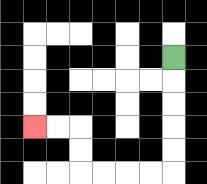{'start': '[7, 2]', 'end': '[1, 5]', 'path_directions': 'D,D,D,D,D,L,L,L,L,U,U,L,L', 'path_coordinates': '[[7, 2], [7, 3], [7, 4], [7, 5], [7, 6], [7, 7], [6, 7], [5, 7], [4, 7], [3, 7], [3, 6], [3, 5], [2, 5], [1, 5]]'}